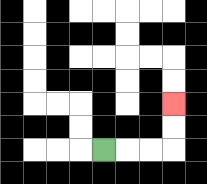{'start': '[4, 6]', 'end': '[7, 4]', 'path_directions': 'R,R,R,U,U', 'path_coordinates': '[[4, 6], [5, 6], [6, 6], [7, 6], [7, 5], [7, 4]]'}